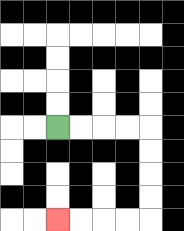{'start': '[2, 5]', 'end': '[2, 9]', 'path_directions': 'R,R,R,R,D,D,D,D,L,L,L,L', 'path_coordinates': '[[2, 5], [3, 5], [4, 5], [5, 5], [6, 5], [6, 6], [6, 7], [6, 8], [6, 9], [5, 9], [4, 9], [3, 9], [2, 9]]'}